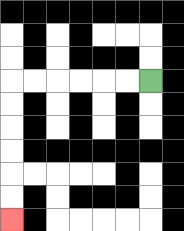{'start': '[6, 3]', 'end': '[0, 9]', 'path_directions': 'L,L,L,L,L,L,D,D,D,D,D,D', 'path_coordinates': '[[6, 3], [5, 3], [4, 3], [3, 3], [2, 3], [1, 3], [0, 3], [0, 4], [0, 5], [0, 6], [0, 7], [0, 8], [0, 9]]'}